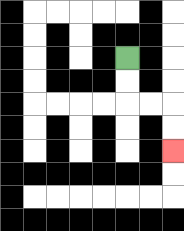{'start': '[5, 2]', 'end': '[7, 6]', 'path_directions': 'D,D,R,R,D,D', 'path_coordinates': '[[5, 2], [5, 3], [5, 4], [6, 4], [7, 4], [7, 5], [7, 6]]'}